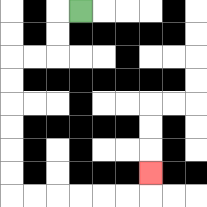{'start': '[3, 0]', 'end': '[6, 7]', 'path_directions': 'L,D,D,L,L,D,D,D,D,D,D,R,R,R,R,R,R,U', 'path_coordinates': '[[3, 0], [2, 0], [2, 1], [2, 2], [1, 2], [0, 2], [0, 3], [0, 4], [0, 5], [0, 6], [0, 7], [0, 8], [1, 8], [2, 8], [3, 8], [4, 8], [5, 8], [6, 8], [6, 7]]'}